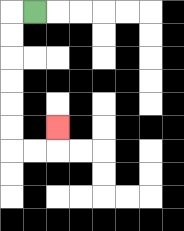{'start': '[1, 0]', 'end': '[2, 5]', 'path_directions': 'L,D,D,D,D,D,D,R,R,U', 'path_coordinates': '[[1, 0], [0, 0], [0, 1], [0, 2], [0, 3], [0, 4], [0, 5], [0, 6], [1, 6], [2, 6], [2, 5]]'}